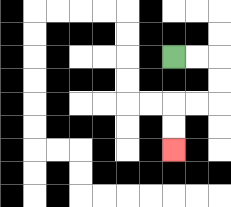{'start': '[7, 2]', 'end': '[7, 6]', 'path_directions': 'R,R,D,D,L,L,D,D', 'path_coordinates': '[[7, 2], [8, 2], [9, 2], [9, 3], [9, 4], [8, 4], [7, 4], [7, 5], [7, 6]]'}